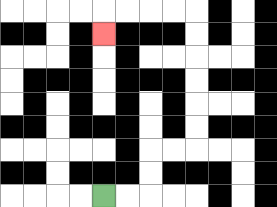{'start': '[4, 8]', 'end': '[4, 1]', 'path_directions': 'R,R,U,U,R,R,U,U,U,U,U,U,L,L,L,L,D', 'path_coordinates': '[[4, 8], [5, 8], [6, 8], [6, 7], [6, 6], [7, 6], [8, 6], [8, 5], [8, 4], [8, 3], [8, 2], [8, 1], [8, 0], [7, 0], [6, 0], [5, 0], [4, 0], [4, 1]]'}